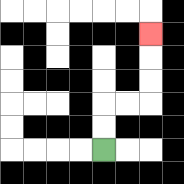{'start': '[4, 6]', 'end': '[6, 1]', 'path_directions': 'U,U,R,R,U,U,U', 'path_coordinates': '[[4, 6], [4, 5], [4, 4], [5, 4], [6, 4], [6, 3], [6, 2], [6, 1]]'}